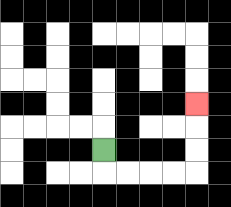{'start': '[4, 6]', 'end': '[8, 4]', 'path_directions': 'D,R,R,R,R,U,U,U', 'path_coordinates': '[[4, 6], [4, 7], [5, 7], [6, 7], [7, 7], [8, 7], [8, 6], [8, 5], [8, 4]]'}